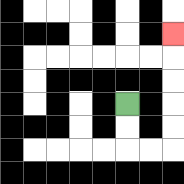{'start': '[5, 4]', 'end': '[7, 1]', 'path_directions': 'D,D,R,R,U,U,U,U,U', 'path_coordinates': '[[5, 4], [5, 5], [5, 6], [6, 6], [7, 6], [7, 5], [7, 4], [7, 3], [7, 2], [7, 1]]'}